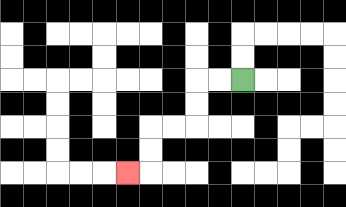{'start': '[10, 3]', 'end': '[5, 7]', 'path_directions': 'L,L,D,D,L,L,D,D,L', 'path_coordinates': '[[10, 3], [9, 3], [8, 3], [8, 4], [8, 5], [7, 5], [6, 5], [6, 6], [6, 7], [5, 7]]'}